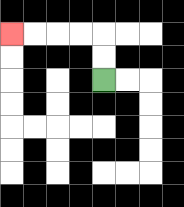{'start': '[4, 3]', 'end': '[0, 1]', 'path_directions': 'U,U,L,L,L,L', 'path_coordinates': '[[4, 3], [4, 2], [4, 1], [3, 1], [2, 1], [1, 1], [0, 1]]'}